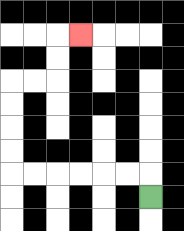{'start': '[6, 8]', 'end': '[3, 1]', 'path_directions': 'U,L,L,L,L,L,L,U,U,U,U,R,R,U,U,R', 'path_coordinates': '[[6, 8], [6, 7], [5, 7], [4, 7], [3, 7], [2, 7], [1, 7], [0, 7], [0, 6], [0, 5], [0, 4], [0, 3], [1, 3], [2, 3], [2, 2], [2, 1], [3, 1]]'}